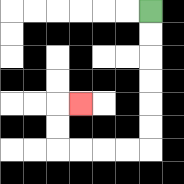{'start': '[6, 0]', 'end': '[3, 4]', 'path_directions': 'D,D,D,D,D,D,L,L,L,L,U,U,R', 'path_coordinates': '[[6, 0], [6, 1], [6, 2], [6, 3], [6, 4], [6, 5], [6, 6], [5, 6], [4, 6], [3, 6], [2, 6], [2, 5], [2, 4], [3, 4]]'}